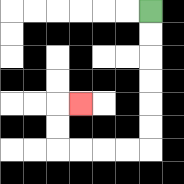{'start': '[6, 0]', 'end': '[3, 4]', 'path_directions': 'D,D,D,D,D,D,L,L,L,L,U,U,R', 'path_coordinates': '[[6, 0], [6, 1], [6, 2], [6, 3], [6, 4], [6, 5], [6, 6], [5, 6], [4, 6], [3, 6], [2, 6], [2, 5], [2, 4], [3, 4]]'}